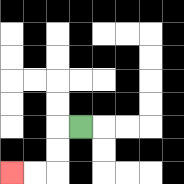{'start': '[3, 5]', 'end': '[0, 7]', 'path_directions': 'L,D,D,L,L', 'path_coordinates': '[[3, 5], [2, 5], [2, 6], [2, 7], [1, 7], [0, 7]]'}